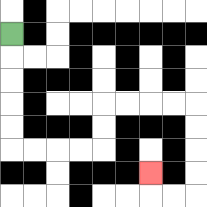{'start': '[0, 1]', 'end': '[6, 7]', 'path_directions': 'D,D,D,D,D,R,R,R,R,U,U,R,R,R,R,D,D,D,D,L,L,U', 'path_coordinates': '[[0, 1], [0, 2], [0, 3], [0, 4], [0, 5], [0, 6], [1, 6], [2, 6], [3, 6], [4, 6], [4, 5], [4, 4], [5, 4], [6, 4], [7, 4], [8, 4], [8, 5], [8, 6], [8, 7], [8, 8], [7, 8], [6, 8], [6, 7]]'}